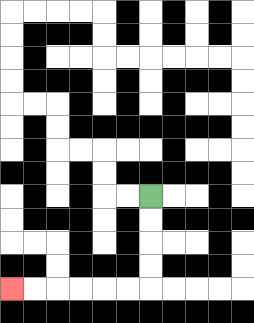{'start': '[6, 8]', 'end': '[0, 12]', 'path_directions': 'D,D,D,D,L,L,L,L,L,L', 'path_coordinates': '[[6, 8], [6, 9], [6, 10], [6, 11], [6, 12], [5, 12], [4, 12], [3, 12], [2, 12], [1, 12], [0, 12]]'}